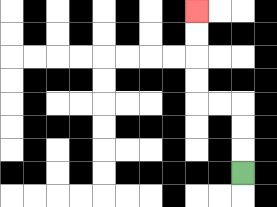{'start': '[10, 7]', 'end': '[8, 0]', 'path_directions': 'U,U,U,L,L,U,U,U,U', 'path_coordinates': '[[10, 7], [10, 6], [10, 5], [10, 4], [9, 4], [8, 4], [8, 3], [8, 2], [8, 1], [8, 0]]'}